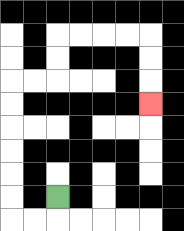{'start': '[2, 8]', 'end': '[6, 4]', 'path_directions': 'D,L,L,U,U,U,U,U,U,R,R,U,U,R,R,R,R,D,D,D', 'path_coordinates': '[[2, 8], [2, 9], [1, 9], [0, 9], [0, 8], [0, 7], [0, 6], [0, 5], [0, 4], [0, 3], [1, 3], [2, 3], [2, 2], [2, 1], [3, 1], [4, 1], [5, 1], [6, 1], [6, 2], [6, 3], [6, 4]]'}